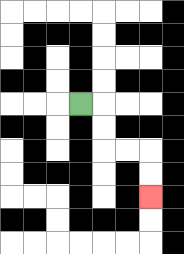{'start': '[3, 4]', 'end': '[6, 8]', 'path_directions': 'R,D,D,R,R,D,D', 'path_coordinates': '[[3, 4], [4, 4], [4, 5], [4, 6], [5, 6], [6, 6], [6, 7], [6, 8]]'}